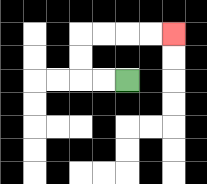{'start': '[5, 3]', 'end': '[7, 1]', 'path_directions': 'L,L,U,U,R,R,R,R', 'path_coordinates': '[[5, 3], [4, 3], [3, 3], [3, 2], [3, 1], [4, 1], [5, 1], [6, 1], [7, 1]]'}